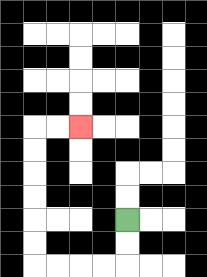{'start': '[5, 9]', 'end': '[3, 5]', 'path_directions': 'D,D,L,L,L,L,U,U,U,U,U,U,R,R', 'path_coordinates': '[[5, 9], [5, 10], [5, 11], [4, 11], [3, 11], [2, 11], [1, 11], [1, 10], [1, 9], [1, 8], [1, 7], [1, 6], [1, 5], [2, 5], [3, 5]]'}